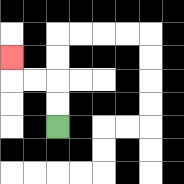{'start': '[2, 5]', 'end': '[0, 2]', 'path_directions': 'U,U,L,L,U', 'path_coordinates': '[[2, 5], [2, 4], [2, 3], [1, 3], [0, 3], [0, 2]]'}